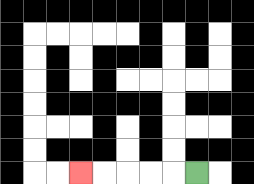{'start': '[8, 7]', 'end': '[3, 7]', 'path_directions': 'L,L,L,L,L', 'path_coordinates': '[[8, 7], [7, 7], [6, 7], [5, 7], [4, 7], [3, 7]]'}